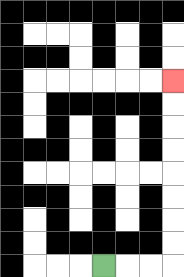{'start': '[4, 11]', 'end': '[7, 3]', 'path_directions': 'R,R,R,U,U,U,U,U,U,U,U', 'path_coordinates': '[[4, 11], [5, 11], [6, 11], [7, 11], [7, 10], [7, 9], [7, 8], [7, 7], [7, 6], [7, 5], [7, 4], [7, 3]]'}